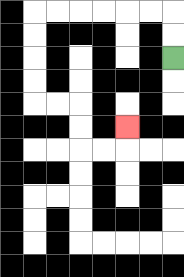{'start': '[7, 2]', 'end': '[5, 5]', 'path_directions': 'U,U,L,L,L,L,L,L,D,D,D,D,R,R,D,D,R,R,U', 'path_coordinates': '[[7, 2], [7, 1], [7, 0], [6, 0], [5, 0], [4, 0], [3, 0], [2, 0], [1, 0], [1, 1], [1, 2], [1, 3], [1, 4], [2, 4], [3, 4], [3, 5], [3, 6], [4, 6], [5, 6], [5, 5]]'}